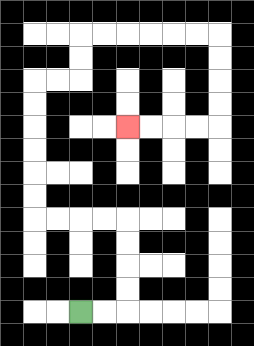{'start': '[3, 13]', 'end': '[5, 5]', 'path_directions': 'R,R,U,U,U,U,L,L,L,L,U,U,U,U,U,U,R,R,U,U,R,R,R,R,R,R,D,D,D,D,L,L,L,L', 'path_coordinates': '[[3, 13], [4, 13], [5, 13], [5, 12], [5, 11], [5, 10], [5, 9], [4, 9], [3, 9], [2, 9], [1, 9], [1, 8], [1, 7], [1, 6], [1, 5], [1, 4], [1, 3], [2, 3], [3, 3], [3, 2], [3, 1], [4, 1], [5, 1], [6, 1], [7, 1], [8, 1], [9, 1], [9, 2], [9, 3], [9, 4], [9, 5], [8, 5], [7, 5], [6, 5], [5, 5]]'}